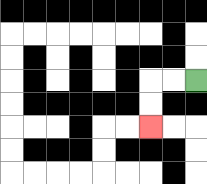{'start': '[8, 3]', 'end': '[6, 5]', 'path_directions': 'L,L,D,D', 'path_coordinates': '[[8, 3], [7, 3], [6, 3], [6, 4], [6, 5]]'}